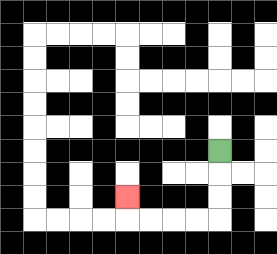{'start': '[9, 6]', 'end': '[5, 8]', 'path_directions': 'D,D,D,L,L,L,L,U', 'path_coordinates': '[[9, 6], [9, 7], [9, 8], [9, 9], [8, 9], [7, 9], [6, 9], [5, 9], [5, 8]]'}